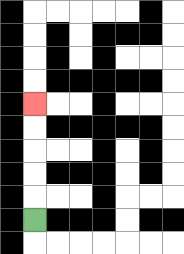{'start': '[1, 9]', 'end': '[1, 4]', 'path_directions': 'U,U,U,U,U', 'path_coordinates': '[[1, 9], [1, 8], [1, 7], [1, 6], [1, 5], [1, 4]]'}